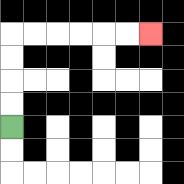{'start': '[0, 5]', 'end': '[6, 1]', 'path_directions': 'U,U,U,U,R,R,R,R,R,R', 'path_coordinates': '[[0, 5], [0, 4], [0, 3], [0, 2], [0, 1], [1, 1], [2, 1], [3, 1], [4, 1], [5, 1], [6, 1]]'}